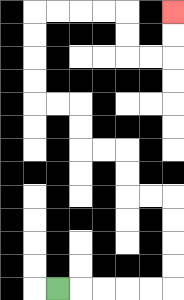{'start': '[2, 12]', 'end': '[7, 0]', 'path_directions': 'R,R,R,R,R,U,U,U,U,L,L,U,U,L,L,U,U,L,L,U,U,U,U,R,R,R,R,D,D,R,R,U,U', 'path_coordinates': '[[2, 12], [3, 12], [4, 12], [5, 12], [6, 12], [7, 12], [7, 11], [7, 10], [7, 9], [7, 8], [6, 8], [5, 8], [5, 7], [5, 6], [4, 6], [3, 6], [3, 5], [3, 4], [2, 4], [1, 4], [1, 3], [1, 2], [1, 1], [1, 0], [2, 0], [3, 0], [4, 0], [5, 0], [5, 1], [5, 2], [6, 2], [7, 2], [7, 1], [7, 0]]'}